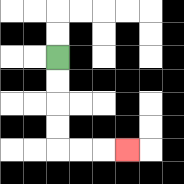{'start': '[2, 2]', 'end': '[5, 6]', 'path_directions': 'D,D,D,D,R,R,R', 'path_coordinates': '[[2, 2], [2, 3], [2, 4], [2, 5], [2, 6], [3, 6], [4, 6], [5, 6]]'}